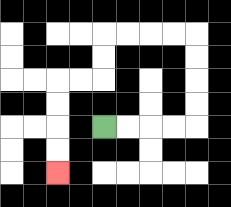{'start': '[4, 5]', 'end': '[2, 7]', 'path_directions': 'R,R,R,R,U,U,U,U,L,L,L,L,D,D,L,L,D,D,D,D', 'path_coordinates': '[[4, 5], [5, 5], [6, 5], [7, 5], [8, 5], [8, 4], [8, 3], [8, 2], [8, 1], [7, 1], [6, 1], [5, 1], [4, 1], [4, 2], [4, 3], [3, 3], [2, 3], [2, 4], [2, 5], [2, 6], [2, 7]]'}